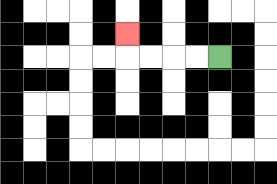{'start': '[9, 2]', 'end': '[5, 1]', 'path_directions': 'L,L,L,L,U', 'path_coordinates': '[[9, 2], [8, 2], [7, 2], [6, 2], [5, 2], [5, 1]]'}